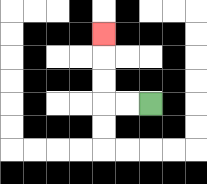{'start': '[6, 4]', 'end': '[4, 1]', 'path_directions': 'L,L,U,U,U', 'path_coordinates': '[[6, 4], [5, 4], [4, 4], [4, 3], [4, 2], [4, 1]]'}